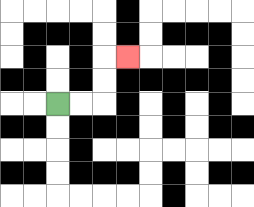{'start': '[2, 4]', 'end': '[5, 2]', 'path_directions': 'R,R,U,U,R', 'path_coordinates': '[[2, 4], [3, 4], [4, 4], [4, 3], [4, 2], [5, 2]]'}